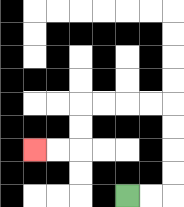{'start': '[5, 8]', 'end': '[1, 6]', 'path_directions': 'R,R,U,U,U,U,L,L,L,L,D,D,L,L', 'path_coordinates': '[[5, 8], [6, 8], [7, 8], [7, 7], [7, 6], [7, 5], [7, 4], [6, 4], [5, 4], [4, 4], [3, 4], [3, 5], [3, 6], [2, 6], [1, 6]]'}